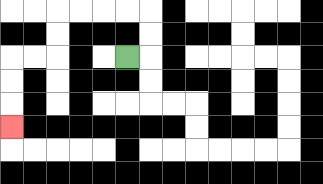{'start': '[5, 2]', 'end': '[0, 5]', 'path_directions': 'R,U,U,L,L,L,L,D,D,L,L,D,D,D', 'path_coordinates': '[[5, 2], [6, 2], [6, 1], [6, 0], [5, 0], [4, 0], [3, 0], [2, 0], [2, 1], [2, 2], [1, 2], [0, 2], [0, 3], [0, 4], [0, 5]]'}